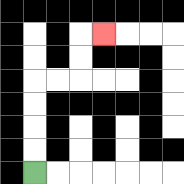{'start': '[1, 7]', 'end': '[4, 1]', 'path_directions': 'U,U,U,U,R,R,U,U,R', 'path_coordinates': '[[1, 7], [1, 6], [1, 5], [1, 4], [1, 3], [2, 3], [3, 3], [3, 2], [3, 1], [4, 1]]'}